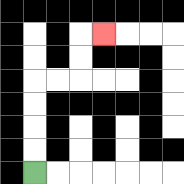{'start': '[1, 7]', 'end': '[4, 1]', 'path_directions': 'U,U,U,U,R,R,U,U,R', 'path_coordinates': '[[1, 7], [1, 6], [1, 5], [1, 4], [1, 3], [2, 3], [3, 3], [3, 2], [3, 1], [4, 1]]'}